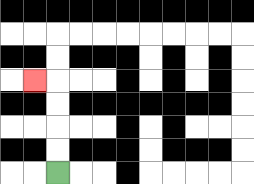{'start': '[2, 7]', 'end': '[1, 3]', 'path_directions': 'U,U,U,U,L', 'path_coordinates': '[[2, 7], [2, 6], [2, 5], [2, 4], [2, 3], [1, 3]]'}